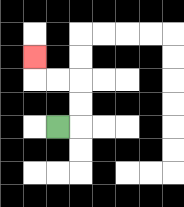{'start': '[2, 5]', 'end': '[1, 2]', 'path_directions': 'R,U,U,L,L,U', 'path_coordinates': '[[2, 5], [3, 5], [3, 4], [3, 3], [2, 3], [1, 3], [1, 2]]'}